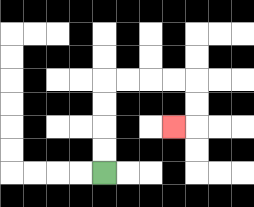{'start': '[4, 7]', 'end': '[7, 5]', 'path_directions': 'U,U,U,U,R,R,R,R,D,D,L', 'path_coordinates': '[[4, 7], [4, 6], [4, 5], [4, 4], [4, 3], [5, 3], [6, 3], [7, 3], [8, 3], [8, 4], [8, 5], [7, 5]]'}